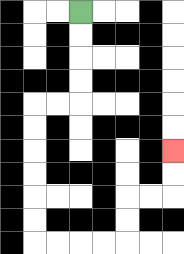{'start': '[3, 0]', 'end': '[7, 6]', 'path_directions': 'D,D,D,D,L,L,D,D,D,D,D,D,R,R,R,R,U,U,R,R,U,U', 'path_coordinates': '[[3, 0], [3, 1], [3, 2], [3, 3], [3, 4], [2, 4], [1, 4], [1, 5], [1, 6], [1, 7], [1, 8], [1, 9], [1, 10], [2, 10], [3, 10], [4, 10], [5, 10], [5, 9], [5, 8], [6, 8], [7, 8], [7, 7], [7, 6]]'}